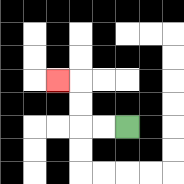{'start': '[5, 5]', 'end': '[2, 3]', 'path_directions': 'L,L,U,U,L', 'path_coordinates': '[[5, 5], [4, 5], [3, 5], [3, 4], [3, 3], [2, 3]]'}